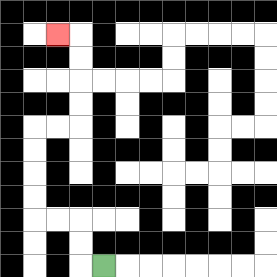{'start': '[4, 11]', 'end': '[2, 1]', 'path_directions': 'L,U,U,L,L,U,U,U,U,R,R,U,U,U,U,L', 'path_coordinates': '[[4, 11], [3, 11], [3, 10], [3, 9], [2, 9], [1, 9], [1, 8], [1, 7], [1, 6], [1, 5], [2, 5], [3, 5], [3, 4], [3, 3], [3, 2], [3, 1], [2, 1]]'}